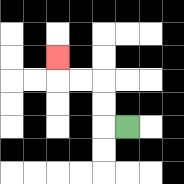{'start': '[5, 5]', 'end': '[2, 2]', 'path_directions': 'L,U,U,L,L,U', 'path_coordinates': '[[5, 5], [4, 5], [4, 4], [4, 3], [3, 3], [2, 3], [2, 2]]'}